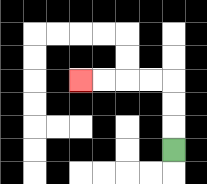{'start': '[7, 6]', 'end': '[3, 3]', 'path_directions': 'U,U,U,L,L,L,L', 'path_coordinates': '[[7, 6], [7, 5], [7, 4], [7, 3], [6, 3], [5, 3], [4, 3], [3, 3]]'}